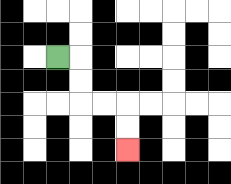{'start': '[2, 2]', 'end': '[5, 6]', 'path_directions': 'R,D,D,R,R,D,D', 'path_coordinates': '[[2, 2], [3, 2], [3, 3], [3, 4], [4, 4], [5, 4], [5, 5], [5, 6]]'}